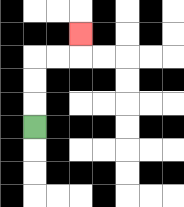{'start': '[1, 5]', 'end': '[3, 1]', 'path_directions': 'U,U,U,R,R,U', 'path_coordinates': '[[1, 5], [1, 4], [1, 3], [1, 2], [2, 2], [3, 2], [3, 1]]'}